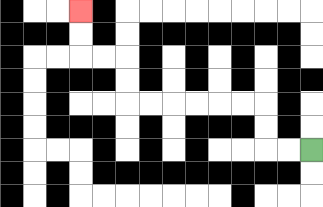{'start': '[13, 6]', 'end': '[3, 0]', 'path_directions': 'L,L,U,U,L,L,L,L,L,L,U,U,L,L,U,U', 'path_coordinates': '[[13, 6], [12, 6], [11, 6], [11, 5], [11, 4], [10, 4], [9, 4], [8, 4], [7, 4], [6, 4], [5, 4], [5, 3], [5, 2], [4, 2], [3, 2], [3, 1], [3, 0]]'}